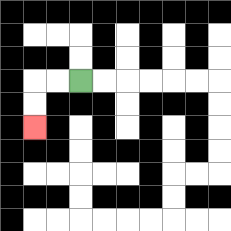{'start': '[3, 3]', 'end': '[1, 5]', 'path_directions': 'L,L,D,D', 'path_coordinates': '[[3, 3], [2, 3], [1, 3], [1, 4], [1, 5]]'}